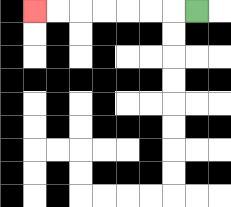{'start': '[8, 0]', 'end': '[1, 0]', 'path_directions': 'L,L,L,L,L,L,L', 'path_coordinates': '[[8, 0], [7, 0], [6, 0], [5, 0], [4, 0], [3, 0], [2, 0], [1, 0]]'}